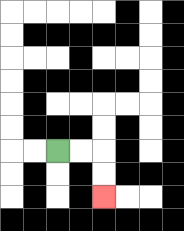{'start': '[2, 6]', 'end': '[4, 8]', 'path_directions': 'R,R,D,D', 'path_coordinates': '[[2, 6], [3, 6], [4, 6], [4, 7], [4, 8]]'}